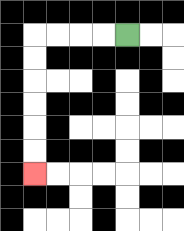{'start': '[5, 1]', 'end': '[1, 7]', 'path_directions': 'L,L,L,L,D,D,D,D,D,D', 'path_coordinates': '[[5, 1], [4, 1], [3, 1], [2, 1], [1, 1], [1, 2], [1, 3], [1, 4], [1, 5], [1, 6], [1, 7]]'}